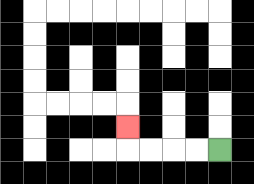{'start': '[9, 6]', 'end': '[5, 5]', 'path_directions': 'L,L,L,L,U', 'path_coordinates': '[[9, 6], [8, 6], [7, 6], [6, 6], [5, 6], [5, 5]]'}